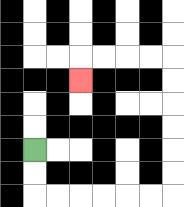{'start': '[1, 6]', 'end': '[3, 3]', 'path_directions': 'D,D,R,R,R,R,R,R,U,U,U,U,U,U,L,L,L,L,D', 'path_coordinates': '[[1, 6], [1, 7], [1, 8], [2, 8], [3, 8], [4, 8], [5, 8], [6, 8], [7, 8], [7, 7], [7, 6], [7, 5], [7, 4], [7, 3], [7, 2], [6, 2], [5, 2], [4, 2], [3, 2], [3, 3]]'}